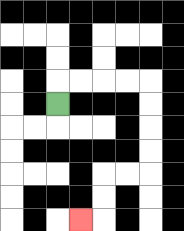{'start': '[2, 4]', 'end': '[3, 9]', 'path_directions': 'U,R,R,R,R,D,D,D,D,L,L,D,D,L', 'path_coordinates': '[[2, 4], [2, 3], [3, 3], [4, 3], [5, 3], [6, 3], [6, 4], [6, 5], [6, 6], [6, 7], [5, 7], [4, 7], [4, 8], [4, 9], [3, 9]]'}